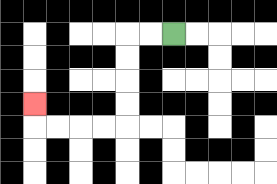{'start': '[7, 1]', 'end': '[1, 4]', 'path_directions': 'L,L,D,D,D,D,L,L,L,L,U', 'path_coordinates': '[[7, 1], [6, 1], [5, 1], [5, 2], [5, 3], [5, 4], [5, 5], [4, 5], [3, 5], [2, 5], [1, 5], [1, 4]]'}